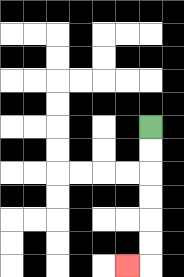{'start': '[6, 5]', 'end': '[5, 11]', 'path_directions': 'D,D,D,D,D,D,L', 'path_coordinates': '[[6, 5], [6, 6], [6, 7], [6, 8], [6, 9], [6, 10], [6, 11], [5, 11]]'}